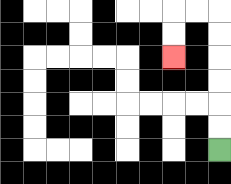{'start': '[9, 6]', 'end': '[7, 2]', 'path_directions': 'U,U,U,U,U,U,L,L,D,D', 'path_coordinates': '[[9, 6], [9, 5], [9, 4], [9, 3], [9, 2], [9, 1], [9, 0], [8, 0], [7, 0], [7, 1], [7, 2]]'}